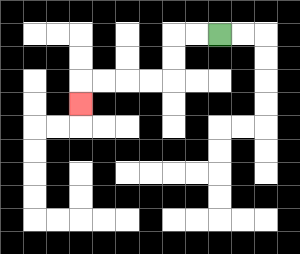{'start': '[9, 1]', 'end': '[3, 4]', 'path_directions': 'L,L,D,D,L,L,L,L,D', 'path_coordinates': '[[9, 1], [8, 1], [7, 1], [7, 2], [7, 3], [6, 3], [5, 3], [4, 3], [3, 3], [3, 4]]'}